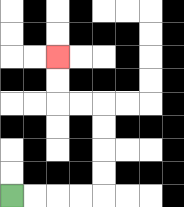{'start': '[0, 8]', 'end': '[2, 2]', 'path_directions': 'R,R,R,R,U,U,U,U,L,L,U,U', 'path_coordinates': '[[0, 8], [1, 8], [2, 8], [3, 8], [4, 8], [4, 7], [4, 6], [4, 5], [4, 4], [3, 4], [2, 4], [2, 3], [2, 2]]'}